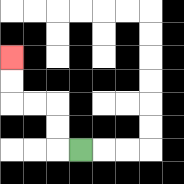{'start': '[3, 6]', 'end': '[0, 2]', 'path_directions': 'L,U,U,L,L,U,U', 'path_coordinates': '[[3, 6], [2, 6], [2, 5], [2, 4], [1, 4], [0, 4], [0, 3], [0, 2]]'}